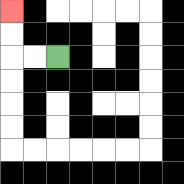{'start': '[2, 2]', 'end': '[0, 0]', 'path_directions': 'L,L,U,U', 'path_coordinates': '[[2, 2], [1, 2], [0, 2], [0, 1], [0, 0]]'}